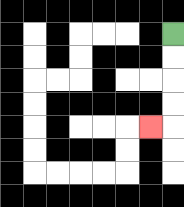{'start': '[7, 1]', 'end': '[6, 5]', 'path_directions': 'D,D,D,D,L', 'path_coordinates': '[[7, 1], [7, 2], [7, 3], [7, 4], [7, 5], [6, 5]]'}